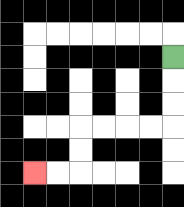{'start': '[7, 2]', 'end': '[1, 7]', 'path_directions': 'D,D,D,L,L,L,L,D,D,L,L', 'path_coordinates': '[[7, 2], [7, 3], [7, 4], [7, 5], [6, 5], [5, 5], [4, 5], [3, 5], [3, 6], [3, 7], [2, 7], [1, 7]]'}